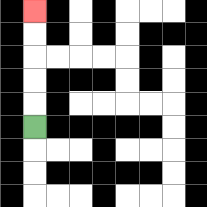{'start': '[1, 5]', 'end': '[1, 0]', 'path_directions': 'U,U,U,U,U', 'path_coordinates': '[[1, 5], [1, 4], [1, 3], [1, 2], [1, 1], [1, 0]]'}